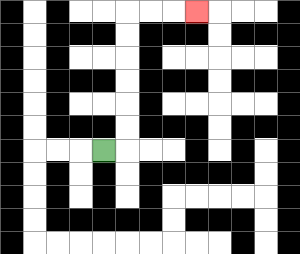{'start': '[4, 6]', 'end': '[8, 0]', 'path_directions': 'R,U,U,U,U,U,U,R,R,R', 'path_coordinates': '[[4, 6], [5, 6], [5, 5], [5, 4], [5, 3], [5, 2], [5, 1], [5, 0], [6, 0], [7, 0], [8, 0]]'}